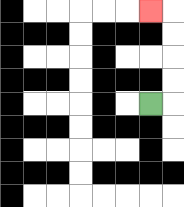{'start': '[6, 4]', 'end': '[6, 0]', 'path_directions': 'R,U,U,U,U,L', 'path_coordinates': '[[6, 4], [7, 4], [7, 3], [7, 2], [7, 1], [7, 0], [6, 0]]'}